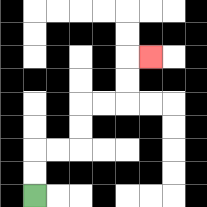{'start': '[1, 8]', 'end': '[6, 2]', 'path_directions': 'U,U,R,R,U,U,R,R,U,U,R', 'path_coordinates': '[[1, 8], [1, 7], [1, 6], [2, 6], [3, 6], [3, 5], [3, 4], [4, 4], [5, 4], [5, 3], [5, 2], [6, 2]]'}